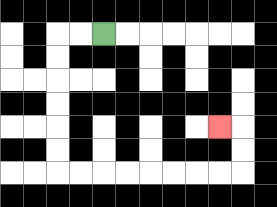{'start': '[4, 1]', 'end': '[9, 5]', 'path_directions': 'L,L,D,D,D,D,D,D,R,R,R,R,R,R,R,R,U,U,L', 'path_coordinates': '[[4, 1], [3, 1], [2, 1], [2, 2], [2, 3], [2, 4], [2, 5], [2, 6], [2, 7], [3, 7], [4, 7], [5, 7], [6, 7], [7, 7], [8, 7], [9, 7], [10, 7], [10, 6], [10, 5], [9, 5]]'}